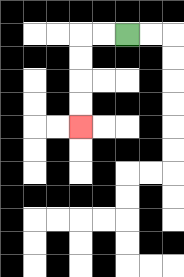{'start': '[5, 1]', 'end': '[3, 5]', 'path_directions': 'L,L,D,D,D,D', 'path_coordinates': '[[5, 1], [4, 1], [3, 1], [3, 2], [3, 3], [3, 4], [3, 5]]'}